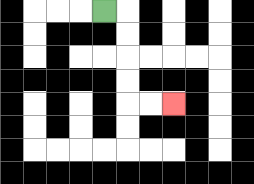{'start': '[4, 0]', 'end': '[7, 4]', 'path_directions': 'R,D,D,D,D,R,R', 'path_coordinates': '[[4, 0], [5, 0], [5, 1], [5, 2], [5, 3], [5, 4], [6, 4], [7, 4]]'}